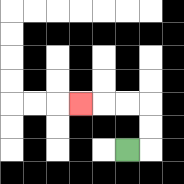{'start': '[5, 6]', 'end': '[3, 4]', 'path_directions': 'R,U,U,L,L,L', 'path_coordinates': '[[5, 6], [6, 6], [6, 5], [6, 4], [5, 4], [4, 4], [3, 4]]'}